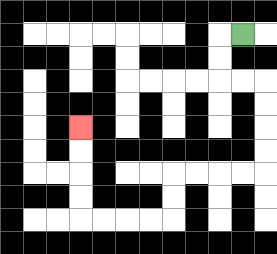{'start': '[10, 1]', 'end': '[3, 5]', 'path_directions': 'L,D,D,R,R,D,D,D,D,L,L,L,L,D,D,L,L,L,L,U,U,U,U', 'path_coordinates': '[[10, 1], [9, 1], [9, 2], [9, 3], [10, 3], [11, 3], [11, 4], [11, 5], [11, 6], [11, 7], [10, 7], [9, 7], [8, 7], [7, 7], [7, 8], [7, 9], [6, 9], [5, 9], [4, 9], [3, 9], [3, 8], [3, 7], [3, 6], [3, 5]]'}